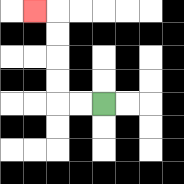{'start': '[4, 4]', 'end': '[1, 0]', 'path_directions': 'L,L,U,U,U,U,L', 'path_coordinates': '[[4, 4], [3, 4], [2, 4], [2, 3], [2, 2], [2, 1], [2, 0], [1, 0]]'}